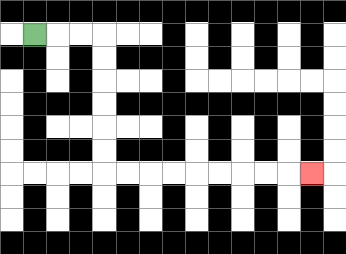{'start': '[1, 1]', 'end': '[13, 7]', 'path_directions': 'R,R,R,D,D,D,D,D,D,R,R,R,R,R,R,R,R,R', 'path_coordinates': '[[1, 1], [2, 1], [3, 1], [4, 1], [4, 2], [4, 3], [4, 4], [4, 5], [4, 6], [4, 7], [5, 7], [6, 7], [7, 7], [8, 7], [9, 7], [10, 7], [11, 7], [12, 7], [13, 7]]'}